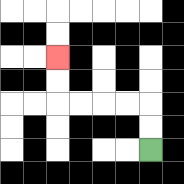{'start': '[6, 6]', 'end': '[2, 2]', 'path_directions': 'U,U,L,L,L,L,U,U', 'path_coordinates': '[[6, 6], [6, 5], [6, 4], [5, 4], [4, 4], [3, 4], [2, 4], [2, 3], [2, 2]]'}